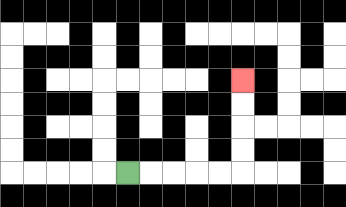{'start': '[5, 7]', 'end': '[10, 3]', 'path_directions': 'R,R,R,R,R,U,U,U,U', 'path_coordinates': '[[5, 7], [6, 7], [7, 7], [8, 7], [9, 7], [10, 7], [10, 6], [10, 5], [10, 4], [10, 3]]'}